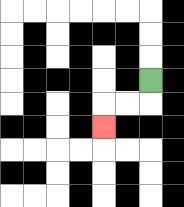{'start': '[6, 3]', 'end': '[4, 5]', 'path_directions': 'D,L,L,D', 'path_coordinates': '[[6, 3], [6, 4], [5, 4], [4, 4], [4, 5]]'}